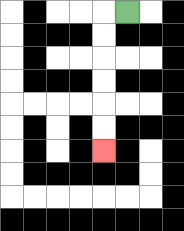{'start': '[5, 0]', 'end': '[4, 6]', 'path_directions': 'L,D,D,D,D,D,D', 'path_coordinates': '[[5, 0], [4, 0], [4, 1], [4, 2], [4, 3], [4, 4], [4, 5], [4, 6]]'}